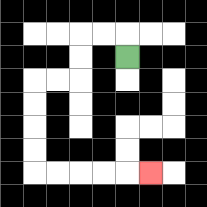{'start': '[5, 2]', 'end': '[6, 7]', 'path_directions': 'U,L,L,D,D,L,L,D,D,D,D,R,R,R,R,R', 'path_coordinates': '[[5, 2], [5, 1], [4, 1], [3, 1], [3, 2], [3, 3], [2, 3], [1, 3], [1, 4], [1, 5], [1, 6], [1, 7], [2, 7], [3, 7], [4, 7], [5, 7], [6, 7]]'}